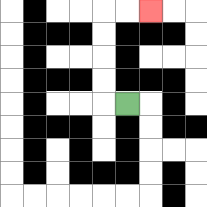{'start': '[5, 4]', 'end': '[6, 0]', 'path_directions': 'L,U,U,U,U,R,R', 'path_coordinates': '[[5, 4], [4, 4], [4, 3], [4, 2], [4, 1], [4, 0], [5, 0], [6, 0]]'}